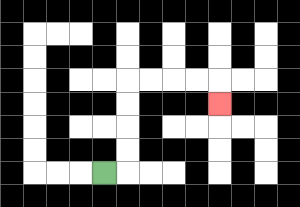{'start': '[4, 7]', 'end': '[9, 4]', 'path_directions': 'R,U,U,U,U,R,R,R,R,D', 'path_coordinates': '[[4, 7], [5, 7], [5, 6], [5, 5], [5, 4], [5, 3], [6, 3], [7, 3], [8, 3], [9, 3], [9, 4]]'}